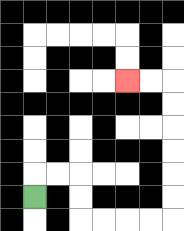{'start': '[1, 8]', 'end': '[5, 3]', 'path_directions': 'U,R,R,D,D,R,R,R,R,U,U,U,U,U,U,L,L', 'path_coordinates': '[[1, 8], [1, 7], [2, 7], [3, 7], [3, 8], [3, 9], [4, 9], [5, 9], [6, 9], [7, 9], [7, 8], [7, 7], [7, 6], [7, 5], [7, 4], [7, 3], [6, 3], [5, 3]]'}